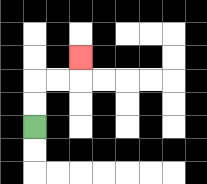{'start': '[1, 5]', 'end': '[3, 2]', 'path_directions': 'U,U,R,R,U', 'path_coordinates': '[[1, 5], [1, 4], [1, 3], [2, 3], [3, 3], [3, 2]]'}